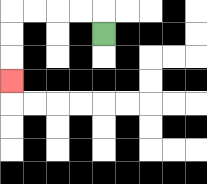{'start': '[4, 1]', 'end': '[0, 3]', 'path_directions': 'U,L,L,L,L,D,D,D', 'path_coordinates': '[[4, 1], [4, 0], [3, 0], [2, 0], [1, 0], [0, 0], [0, 1], [0, 2], [0, 3]]'}